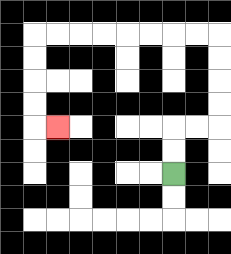{'start': '[7, 7]', 'end': '[2, 5]', 'path_directions': 'U,U,R,R,U,U,U,U,L,L,L,L,L,L,L,L,D,D,D,D,R', 'path_coordinates': '[[7, 7], [7, 6], [7, 5], [8, 5], [9, 5], [9, 4], [9, 3], [9, 2], [9, 1], [8, 1], [7, 1], [6, 1], [5, 1], [4, 1], [3, 1], [2, 1], [1, 1], [1, 2], [1, 3], [1, 4], [1, 5], [2, 5]]'}